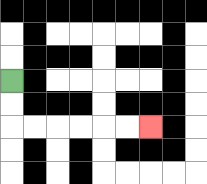{'start': '[0, 3]', 'end': '[6, 5]', 'path_directions': 'D,D,R,R,R,R,R,R', 'path_coordinates': '[[0, 3], [0, 4], [0, 5], [1, 5], [2, 5], [3, 5], [4, 5], [5, 5], [6, 5]]'}